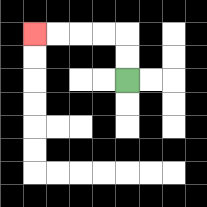{'start': '[5, 3]', 'end': '[1, 1]', 'path_directions': 'U,U,L,L,L,L', 'path_coordinates': '[[5, 3], [5, 2], [5, 1], [4, 1], [3, 1], [2, 1], [1, 1]]'}